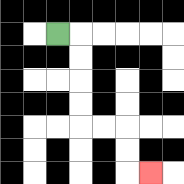{'start': '[2, 1]', 'end': '[6, 7]', 'path_directions': 'R,D,D,D,D,R,R,D,D,R', 'path_coordinates': '[[2, 1], [3, 1], [3, 2], [3, 3], [3, 4], [3, 5], [4, 5], [5, 5], [5, 6], [5, 7], [6, 7]]'}